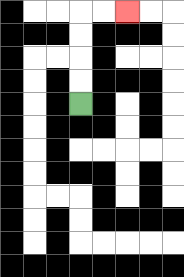{'start': '[3, 4]', 'end': '[5, 0]', 'path_directions': 'U,U,U,U,R,R', 'path_coordinates': '[[3, 4], [3, 3], [3, 2], [3, 1], [3, 0], [4, 0], [5, 0]]'}